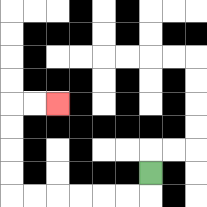{'start': '[6, 7]', 'end': '[2, 4]', 'path_directions': 'D,L,L,L,L,L,L,U,U,U,U,R,R', 'path_coordinates': '[[6, 7], [6, 8], [5, 8], [4, 8], [3, 8], [2, 8], [1, 8], [0, 8], [0, 7], [0, 6], [0, 5], [0, 4], [1, 4], [2, 4]]'}